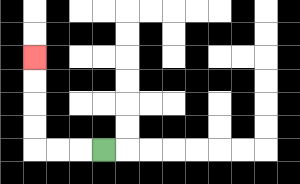{'start': '[4, 6]', 'end': '[1, 2]', 'path_directions': 'L,L,L,U,U,U,U', 'path_coordinates': '[[4, 6], [3, 6], [2, 6], [1, 6], [1, 5], [1, 4], [1, 3], [1, 2]]'}